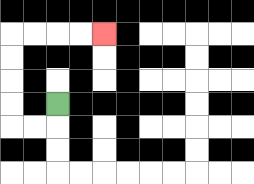{'start': '[2, 4]', 'end': '[4, 1]', 'path_directions': 'D,L,L,U,U,U,U,R,R,R,R', 'path_coordinates': '[[2, 4], [2, 5], [1, 5], [0, 5], [0, 4], [0, 3], [0, 2], [0, 1], [1, 1], [2, 1], [3, 1], [4, 1]]'}